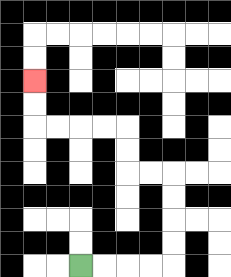{'start': '[3, 11]', 'end': '[1, 3]', 'path_directions': 'R,R,R,R,U,U,U,U,L,L,U,U,L,L,L,L,U,U', 'path_coordinates': '[[3, 11], [4, 11], [5, 11], [6, 11], [7, 11], [7, 10], [7, 9], [7, 8], [7, 7], [6, 7], [5, 7], [5, 6], [5, 5], [4, 5], [3, 5], [2, 5], [1, 5], [1, 4], [1, 3]]'}